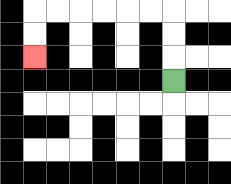{'start': '[7, 3]', 'end': '[1, 2]', 'path_directions': 'U,U,U,L,L,L,L,L,L,D,D', 'path_coordinates': '[[7, 3], [7, 2], [7, 1], [7, 0], [6, 0], [5, 0], [4, 0], [3, 0], [2, 0], [1, 0], [1, 1], [1, 2]]'}